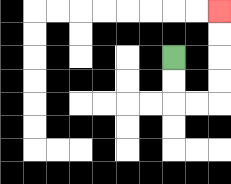{'start': '[7, 2]', 'end': '[9, 0]', 'path_directions': 'D,D,R,R,U,U,U,U', 'path_coordinates': '[[7, 2], [7, 3], [7, 4], [8, 4], [9, 4], [9, 3], [9, 2], [9, 1], [9, 0]]'}